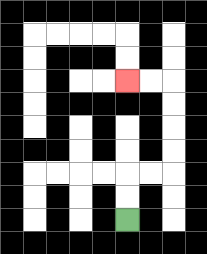{'start': '[5, 9]', 'end': '[5, 3]', 'path_directions': 'U,U,R,R,U,U,U,U,L,L', 'path_coordinates': '[[5, 9], [5, 8], [5, 7], [6, 7], [7, 7], [7, 6], [7, 5], [7, 4], [7, 3], [6, 3], [5, 3]]'}